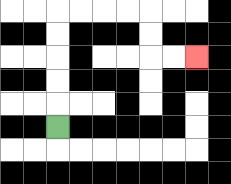{'start': '[2, 5]', 'end': '[8, 2]', 'path_directions': 'U,U,U,U,U,R,R,R,R,D,D,R,R', 'path_coordinates': '[[2, 5], [2, 4], [2, 3], [2, 2], [2, 1], [2, 0], [3, 0], [4, 0], [5, 0], [6, 0], [6, 1], [6, 2], [7, 2], [8, 2]]'}